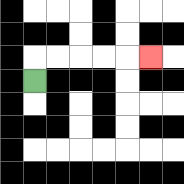{'start': '[1, 3]', 'end': '[6, 2]', 'path_directions': 'U,R,R,R,R,R', 'path_coordinates': '[[1, 3], [1, 2], [2, 2], [3, 2], [4, 2], [5, 2], [6, 2]]'}